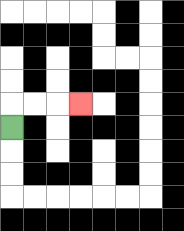{'start': '[0, 5]', 'end': '[3, 4]', 'path_directions': 'U,R,R,R', 'path_coordinates': '[[0, 5], [0, 4], [1, 4], [2, 4], [3, 4]]'}